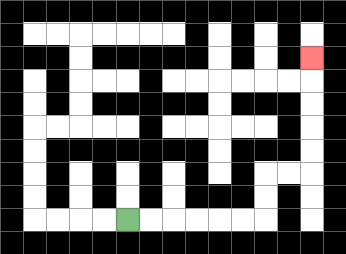{'start': '[5, 9]', 'end': '[13, 2]', 'path_directions': 'R,R,R,R,R,R,U,U,R,R,U,U,U,U,U', 'path_coordinates': '[[5, 9], [6, 9], [7, 9], [8, 9], [9, 9], [10, 9], [11, 9], [11, 8], [11, 7], [12, 7], [13, 7], [13, 6], [13, 5], [13, 4], [13, 3], [13, 2]]'}